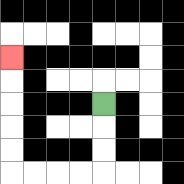{'start': '[4, 4]', 'end': '[0, 2]', 'path_directions': 'D,D,D,L,L,L,L,U,U,U,U,U', 'path_coordinates': '[[4, 4], [4, 5], [4, 6], [4, 7], [3, 7], [2, 7], [1, 7], [0, 7], [0, 6], [0, 5], [0, 4], [0, 3], [0, 2]]'}